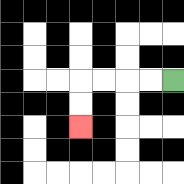{'start': '[7, 3]', 'end': '[3, 5]', 'path_directions': 'L,L,L,L,D,D', 'path_coordinates': '[[7, 3], [6, 3], [5, 3], [4, 3], [3, 3], [3, 4], [3, 5]]'}